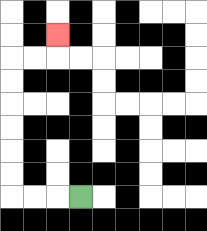{'start': '[3, 8]', 'end': '[2, 1]', 'path_directions': 'L,L,L,U,U,U,U,U,U,R,R,U', 'path_coordinates': '[[3, 8], [2, 8], [1, 8], [0, 8], [0, 7], [0, 6], [0, 5], [0, 4], [0, 3], [0, 2], [1, 2], [2, 2], [2, 1]]'}